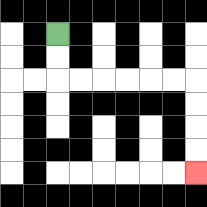{'start': '[2, 1]', 'end': '[8, 7]', 'path_directions': 'D,D,R,R,R,R,R,R,D,D,D,D', 'path_coordinates': '[[2, 1], [2, 2], [2, 3], [3, 3], [4, 3], [5, 3], [6, 3], [7, 3], [8, 3], [8, 4], [8, 5], [8, 6], [8, 7]]'}